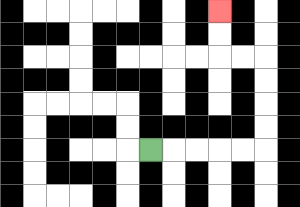{'start': '[6, 6]', 'end': '[9, 0]', 'path_directions': 'R,R,R,R,R,U,U,U,U,L,L,U,U', 'path_coordinates': '[[6, 6], [7, 6], [8, 6], [9, 6], [10, 6], [11, 6], [11, 5], [11, 4], [11, 3], [11, 2], [10, 2], [9, 2], [9, 1], [9, 0]]'}